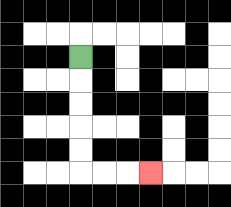{'start': '[3, 2]', 'end': '[6, 7]', 'path_directions': 'D,D,D,D,D,R,R,R', 'path_coordinates': '[[3, 2], [3, 3], [3, 4], [3, 5], [3, 6], [3, 7], [4, 7], [5, 7], [6, 7]]'}